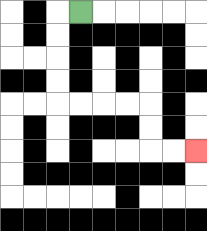{'start': '[3, 0]', 'end': '[8, 6]', 'path_directions': 'L,D,D,D,D,R,R,R,R,D,D,R,R', 'path_coordinates': '[[3, 0], [2, 0], [2, 1], [2, 2], [2, 3], [2, 4], [3, 4], [4, 4], [5, 4], [6, 4], [6, 5], [6, 6], [7, 6], [8, 6]]'}